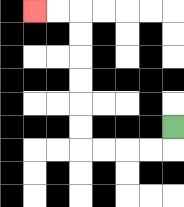{'start': '[7, 5]', 'end': '[1, 0]', 'path_directions': 'D,L,L,L,L,U,U,U,U,U,U,L,L', 'path_coordinates': '[[7, 5], [7, 6], [6, 6], [5, 6], [4, 6], [3, 6], [3, 5], [3, 4], [3, 3], [3, 2], [3, 1], [3, 0], [2, 0], [1, 0]]'}